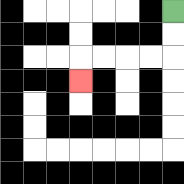{'start': '[7, 0]', 'end': '[3, 3]', 'path_directions': 'D,D,L,L,L,L,D', 'path_coordinates': '[[7, 0], [7, 1], [7, 2], [6, 2], [5, 2], [4, 2], [3, 2], [3, 3]]'}